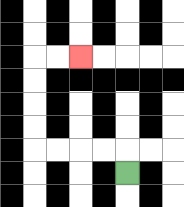{'start': '[5, 7]', 'end': '[3, 2]', 'path_directions': 'U,L,L,L,L,U,U,U,U,R,R', 'path_coordinates': '[[5, 7], [5, 6], [4, 6], [3, 6], [2, 6], [1, 6], [1, 5], [1, 4], [1, 3], [1, 2], [2, 2], [3, 2]]'}